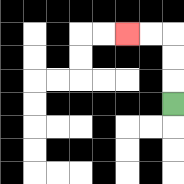{'start': '[7, 4]', 'end': '[5, 1]', 'path_directions': 'U,U,U,L,L', 'path_coordinates': '[[7, 4], [7, 3], [7, 2], [7, 1], [6, 1], [5, 1]]'}